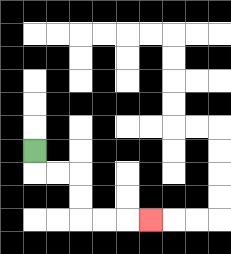{'start': '[1, 6]', 'end': '[6, 9]', 'path_directions': 'D,R,R,D,D,R,R,R', 'path_coordinates': '[[1, 6], [1, 7], [2, 7], [3, 7], [3, 8], [3, 9], [4, 9], [5, 9], [6, 9]]'}